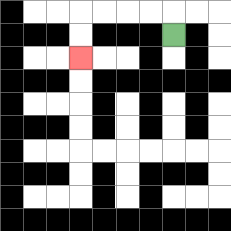{'start': '[7, 1]', 'end': '[3, 2]', 'path_directions': 'U,L,L,L,L,D,D', 'path_coordinates': '[[7, 1], [7, 0], [6, 0], [5, 0], [4, 0], [3, 0], [3, 1], [3, 2]]'}